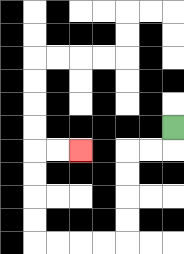{'start': '[7, 5]', 'end': '[3, 6]', 'path_directions': 'D,L,L,D,D,D,D,L,L,L,L,U,U,U,U,R,R', 'path_coordinates': '[[7, 5], [7, 6], [6, 6], [5, 6], [5, 7], [5, 8], [5, 9], [5, 10], [4, 10], [3, 10], [2, 10], [1, 10], [1, 9], [1, 8], [1, 7], [1, 6], [2, 6], [3, 6]]'}